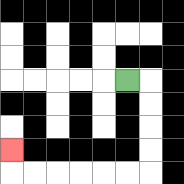{'start': '[5, 3]', 'end': '[0, 6]', 'path_directions': 'R,D,D,D,D,L,L,L,L,L,L,U', 'path_coordinates': '[[5, 3], [6, 3], [6, 4], [6, 5], [6, 6], [6, 7], [5, 7], [4, 7], [3, 7], [2, 7], [1, 7], [0, 7], [0, 6]]'}